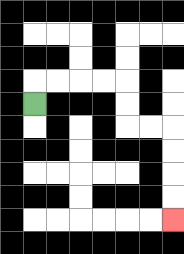{'start': '[1, 4]', 'end': '[7, 9]', 'path_directions': 'U,R,R,R,R,D,D,R,R,D,D,D,D', 'path_coordinates': '[[1, 4], [1, 3], [2, 3], [3, 3], [4, 3], [5, 3], [5, 4], [5, 5], [6, 5], [7, 5], [7, 6], [7, 7], [7, 8], [7, 9]]'}